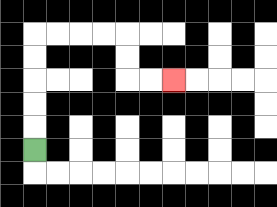{'start': '[1, 6]', 'end': '[7, 3]', 'path_directions': 'U,U,U,U,U,R,R,R,R,D,D,R,R', 'path_coordinates': '[[1, 6], [1, 5], [1, 4], [1, 3], [1, 2], [1, 1], [2, 1], [3, 1], [4, 1], [5, 1], [5, 2], [5, 3], [6, 3], [7, 3]]'}